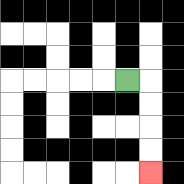{'start': '[5, 3]', 'end': '[6, 7]', 'path_directions': 'R,D,D,D,D', 'path_coordinates': '[[5, 3], [6, 3], [6, 4], [6, 5], [6, 6], [6, 7]]'}